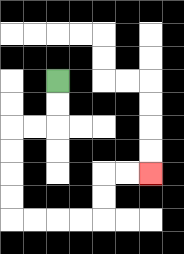{'start': '[2, 3]', 'end': '[6, 7]', 'path_directions': 'D,D,L,L,D,D,D,D,R,R,R,R,U,U,R,R', 'path_coordinates': '[[2, 3], [2, 4], [2, 5], [1, 5], [0, 5], [0, 6], [0, 7], [0, 8], [0, 9], [1, 9], [2, 9], [3, 9], [4, 9], [4, 8], [4, 7], [5, 7], [6, 7]]'}